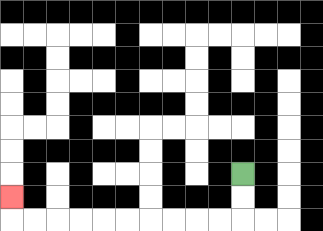{'start': '[10, 7]', 'end': '[0, 8]', 'path_directions': 'D,D,L,L,L,L,L,L,L,L,L,L,U', 'path_coordinates': '[[10, 7], [10, 8], [10, 9], [9, 9], [8, 9], [7, 9], [6, 9], [5, 9], [4, 9], [3, 9], [2, 9], [1, 9], [0, 9], [0, 8]]'}